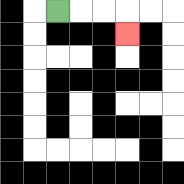{'start': '[2, 0]', 'end': '[5, 1]', 'path_directions': 'R,R,R,D', 'path_coordinates': '[[2, 0], [3, 0], [4, 0], [5, 0], [5, 1]]'}